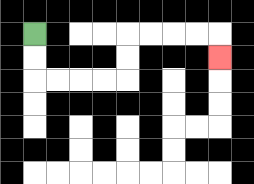{'start': '[1, 1]', 'end': '[9, 2]', 'path_directions': 'D,D,R,R,R,R,U,U,R,R,R,R,D', 'path_coordinates': '[[1, 1], [1, 2], [1, 3], [2, 3], [3, 3], [4, 3], [5, 3], [5, 2], [5, 1], [6, 1], [7, 1], [8, 1], [9, 1], [9, 2]]'}